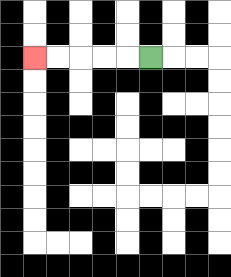{'start': '[6, 2]', 'end': '[1, 2]', 'path_directions': 'L,L,L,L,L', 'path_coordinates': '[[6, 2], [5, 2], [4, 2], [3, 2], [2, 2], [1, 2]]'}